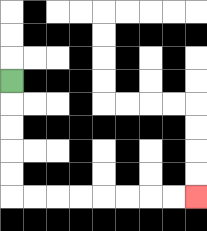{'start': '[0, 3]', 'end': '[8, 8]', 'path_directions': 'D,D,D,D,D,R,R,R,R,R,R,R,R', 'path_coordinates': '[[0, 3], [0, 4], [0, 5], [0, 6], [0, 7], [0, 8], [1, 8], [2, 8], [3, 8], [4, 8], [5, 8], [6, 8], [7, 8], [8, 8]]'}